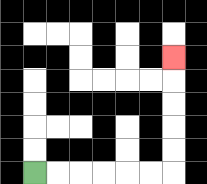{'start': '[1, 7]', 'end': '[7, 2]', 'path_directions': 'R,R,R,R,R,R,U,U,U,U,U', 'path_coordinates': '[[1, 7], [2, 7], [3, 7], [4, 7], [5, 7], [6, 7], [7, 7], [7, 6], [7, 5], [7, 4], [7, 3], [7, 2]]'}